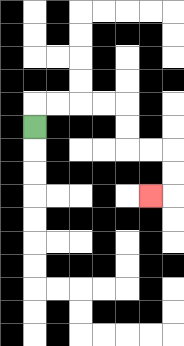{'start': '[1, 5]', 'end': '[6, 8]', 'path_directions': 'U,R,R,R,R,D,D,R,R,D,D,L', 'path_coordinates': '[[1, 5], [1, 4], [2, 4], [3, 4], [4, 4], [5, 4], [5, 5], [5, 6], [6, 6], [7, 6], [7, 7], [7, 8], [6, 8]]'}